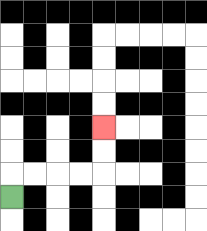{'start': '[0, 8]', 'end': '[4, 5]', 'path_directions': 'U,R,R,R,R,U,U', 'path_coordinates': '[[0, 8], [0, 7], [1, 7], [2, 7], [3, 7], [4, 7], [4, 6], [4, 5]]'}